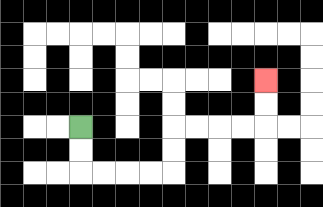{'start': '[3, 5]', 'end': '[11, 3]', 'path_directions': 'D,D,R,R,R,R,U,U,R,R,R,R,U,U', 'path_coordinates': '[[3, 5], [3, 6], [3, 7], [4, 7], [5, 7], [6, 7], [7, 7], [7, 6], [7, 5], [8, 5], [9, 5], [10, 5], [11, 5], [11, 4], [11, 3]]'}